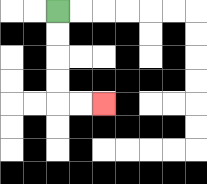{'start': '[2, 0]', 'end': '[4, 4]', 'path_directions': 'D,D,D,D,R,R', 'path_coordinates': '[[2, 0], [2, 1], [2, 2], [2, 3], [2, 4], [3, 4], [4, 4]]'}